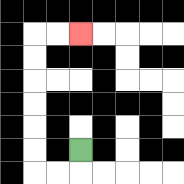{'start': '[3, 6]', 'end': '[3, 1]', 'path_directions': 'D,L,L,U,U,U,U,U,U,R,R', 'path_coordinates': '[[3, 6], [3, 7], [2, 7], [1, 7], [1, 6], [1, 5], [1, 4], [1, 3], [1, 2], [1, 1], [2, 1], [3, 1]]'}